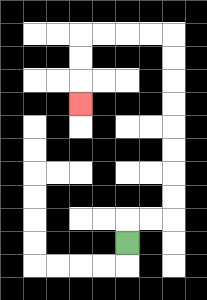{'start': '[5, 10]', 'end': '[3, 4]', 'path_directions': 'U,R,R,U,U,U,U,U,U,U,U,L,L,L,L,D,D,D', 'path_coordinates': '[[5, 10], [5, 9], [6, 9], [7, 9], [7, 8], [7, 7], [7, 6], [7, 5], [7, 4], [7, 3], [7, 2], [7, 1], [6, 1], [5, 1], [4, 1], [3, 1], [3, 2], [3, 3], [3, 4]]'}